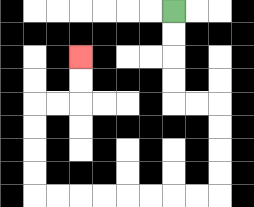{'start': '[7, 0]', 'end': '[3, 2]', 'path_directions': 'D,D,D,D,R,R,D,D,D,D,L,L,L,L,L,L,L,L,U,U,U,U,R,R,U,U', 'path_coordinates': '[[7, 0], [7, 1], [7, 2], [7, 3], [7, 4], [8, 4], [9, 4], [9, 5], [9, 6], [9, 7], [9, 8], [8, 8], [7, 8], [6, 8], [5, 8], [4, 8], [3, 8], [2, 8], [1, 8], [1, 7], [1, 6], [1, 5], [1, 4], [2, 4], [3, 4], [3, 3], [3, 2]]'}